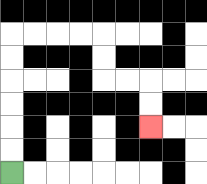{'start': '[0, 7]', 'end': '[6, 5]', 'path_directions': 'U,U,U,U,U,U,R,R,R,R,D,D,R,R,D,D', 'path_coordinates': '[[0, 7], [0, 6], [0, 5], [0, 4], [0, 3], [0, 2], [0, 1], [1, 1], [2, 1], [3, 1], [4, 1], [4, 2], [4, 3], [5, 3], [6, 3], [6, 4], [6, 5]]'}